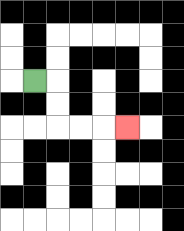{'start': '[1, 3]', 'end': '[5, 5]', 'path_directions': 'R,D,D,R,R,R', 'path_coordinates': '[[1, 3], [2, 3], [2, 4], [2, 5], [3, 5], [4, 5], [5, 5]]'}